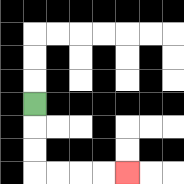{'start': '[1, 4]', 'end': '[5, 7]', 'path_directions': 'D,D,D,R,R,R,R', 'path_coordinates': '[[1, 4], [1, 5], [1, 6], [1, 7], [2, 7], [3, 7], [4, 7], [5, 7]]'}